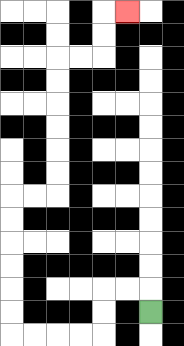{'start': '[6, 13]', 'end': '[5, 0]', 'path_directions': 'U,L,L,D,D,L,L,L,L,U,U,U,U,U,U,R,R,U,U,U,U,U,U,R,R,U,U,R', 'path_coordinates': '[[6, 13], [6, 12], [5, 12], [4, 12], [4, 13], [4, 14], [3, 14], [2, 14], [1, 14], [0, 14], [0, 13], [0, 12], [0, 11], [0, 10], [0, 9], [0, 8], [1, 8], [2, 8], [2, 7], [2, 6], [2, 5], [2, 4], [2, 3], [2, 2], [3, 2], [4, 2], [4, 1], [4, 0], [5, 0]]'}